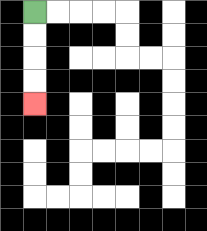{'start': '[1, 0]', 'end': '[1, 4]', 'path_directions': 'D,D,D,D', 'path_coordinates': '[[1, 0], [1, 1], [1, 2], [1, 3], [1, 4]]'}